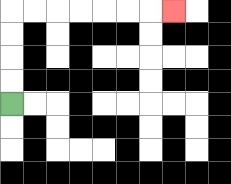{'start': '[0, 4]', 'end': '[7, 0]', 'path_directions': 'U,U,U,U,R,R,R,R,R,R,R', 'path_coordinates': '[[0, 4], [0, 3], [0, 2], [0, 1], [0, 0], [1, 0], [2, 0], [3, 0], [4, 0], [5, 0], [6, 0], [7, 0]]'}